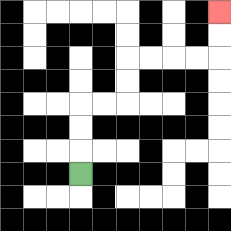{'start': '[3, 7]', 'end': '[9, 0]', 'path_directions': 'U,U,U,R,R,U,U,R,R,R,R,U,U', 'path_coordinates': '[[3, 7], [3, 6], [3, 5], [3, 4], [4, 4], [5, 4], [5, 3], [5, 2], [6, 2], [7, 2], [8, 2], [9, 2], [9, 1], [9, 0]]'}